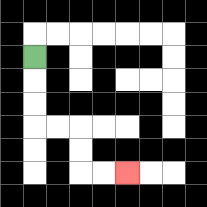{'start': '[1, 2]', 'end': '[5, 7]', 'path_directions': 'D,D,D,R,R,D,D,R,R', 'path_coordinates': '[[1, 2], [1, 3], [1, 4], [1, 5], [2, 5], [3, 5], [3, 6], [3, 7], [4, 7], [5, 7]]'}